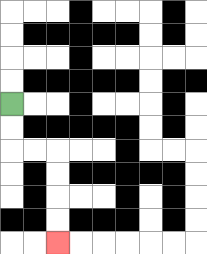{'start': '[0, 4]', 'end': '[2, 10]', 'path_directions': 'D,D,R,R,D,D,D,D', 'path_coordinates': '[[0, 4], [0, 5], [0, 6], [1, 6], [2, 6], [2, 7], [2, 8], [2, 9], [2, 10]]'}